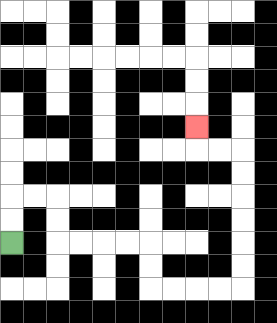{'start': '[0, 10]', 'end': '[8, 5]', 'path_directions': 'U,U,R,R,D,D,R,R,R,R,D,D,R,R,R,R,U,U,U,U,U,U,L,L,U', 'path_coordinates': '[[0, 10], [0, 9], [0, 8], [1, 8], [2, 8], [2, 9], [2, 10], [3, 10], [4, 10], [5, 10], [6, 10], [6, 11], [6, 12], [7, 12], [8, 12], [9, 12], [10, 12], [10, 11], [10, 10], [10, 9], [10, 8], [10, 7], [10, 6], [9, 6], [8, 6], [8, 5]]'}